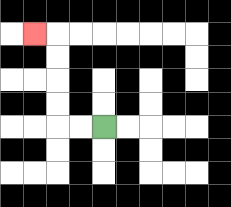{'start': '[4, 5]', 'end': '[1, 1]', 'path_directions': 'L,L,U,U,U,U,L', 'path_coordinates': '[[4, 5], [3, 5], [2, 5], [2, 4], [2, 3], [2, 2], [2, 1], [1, 1]]'}